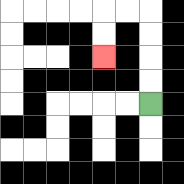{'start': '[6, 4]', 'end': '[4, 2]', 'path_directions': 'U,U,U,U,L,L,D,D', 'path_coordinates': '[[6, 4], [6, 3], [6, 2], [6, 1], [6, 0], [5, 0], [4, 0], [4, 1], [4, 2]]'}